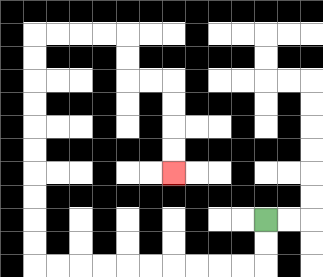{'start': '[11, 9]', 'end': '[7, 7]', 'path_directions': 'D,D,L,L,L,L,L,L,L,L,L,L,U,U,U,U,U,U,U,U,U,U,R,R,R,R,D,D,R,R,D,D,D,D', 'path_coordinates': '[[11, 9], [11, 10], [11, 11], [10, 11], [9, 11], [8, 11], [7, 11], [6, 11], [5, 11], [4, 11], [3, 11], [2, 11], [1, 11], [1, 10], [1, 9], [1, 8], [1, 7], [1, 6], [1, 5], [1, 4], [1, 3], [1, 2], [1, 1], [2, 1], [3, 1], [4, 1], [5, 1], [5, 2], [5, 3], [6, 3], [7, 3], [7, 4], [7, 5], [7, 6], [7, 7]]'}